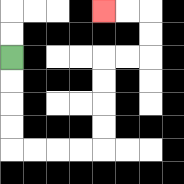{'start': '[0, 2]', 'end': '[4, 0]', 'path_directions': 'D,D,D,D,R,R,R,R,U,U,U,U,R,R,U,U,L,L', 'path_coordinates': '[[0, 2], [0, 3], [0, 4], [0, 5], [0, 6], [1, 6], [2, 6], [3, 6], [4, 6], [4, 5], [4, 4], [4, 3], [4, 2], [5, 2], [6, 2], [6, 1], [6, 0], [5, 0], [4, 0]]'}